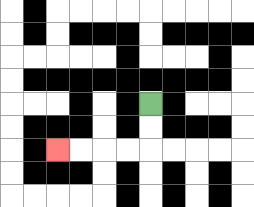{'start': '[6, 4]', 'end': '[2, 6]', 'path_directions': 'D,D,L,L,L,L', 'path_coordinates': '[[6, 4], [6, 5], [6, 6], [5, 6], [4, 6], [3, 6], [2, 6]]'}